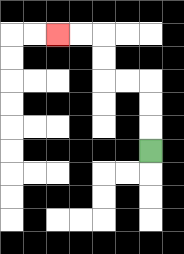{'start': '[6, 6]', 'end': '[2, 1]', 'path_directions': 'U,U,U,L,L,U,U,L,L', 'path_coordinates': '[[6, 6], [6, 5], [6, 4], [6, 3], [5, 3], [4, 3], [4, 2], [4, 1], [3, 1], [2, 1]]'}